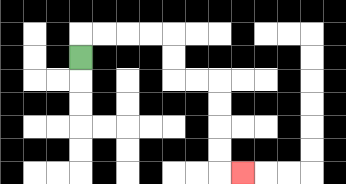{'start': '[3, 2]', 'end': '[10, 7]', 'path_directions': 'U,R,R,R,R,D,D,R,R,D,D,D,D,R', 'path_coordinates': '[[3, 2], [3, 1], [4, 1], [5, 1], [6, 1], [7, 1], [7, 2], [7, 3], [8, 3], [9, 3], [9, 4], [9, 5], [9, 6], [9, 7], [10, 7]]'}